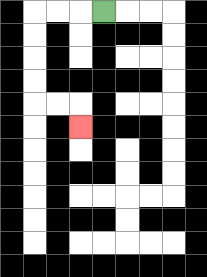{'start': '[4, 0]', 'end': '[3, 5]', 'path_directions': 'L,L,L,D,D,D,D,R,R,D', 'path_coordinates': '[[4, 0], [3, 0], [2, 0], [1, 0], [1, 1], [1, 2], [1, 3], [1, 4], [2, 4], [3, 4], [3, 5]]'}